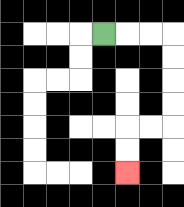{'start': '[4, 1]', 'end': '[5, 7]', 'path_directions': 'R,R,R,D,D,D,D,L,L,D,D', 'path_coordinates': '[[4, 1], [5, 1], [6, 1], [7, 1], [7, 2], [7, 3], [7, 4], [7, 5], [6, 5], [5, 5], [5, 6], [5, 7]]'}